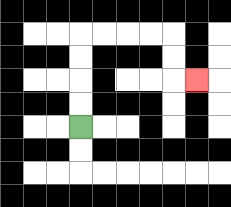{'start': '[3, 5]', 'end': '[8, 3]', 'path_directions': 'U,U,U,U,R,R,R,R,D,D,R', 'path_coordinates': '[[3, 5], [3, 4], [3, 3], [3, 2], [3, 1], [4, 1], [5, 1], [6, 1], [7, 1], [7, 2], [7, 3], [8, 3]]'}